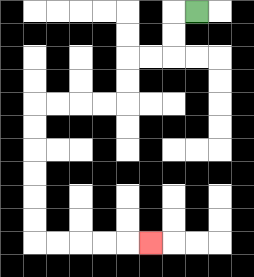{'start': '[8, 0]', 'end': '[6, 10]', 'path_directions': 'L,D,D,L,L,D,D,L,L,L,L,D,D,D,D,D,D,R,R,R,R,R', 'path_coordinates': '[[8, 0], [7, 0], [7, 1], [7, 2], [6, 2], [5, 2], [5, 3], [5, 4], [4, 4], [3, 4], [2, 4], [1, 4], [1, 5], [1, 6], [1, 7], [1, 8], [1, 9], [1, 10], [2, 10], [3, 10], [4, 10], [5, 10], [6, 10]]'}